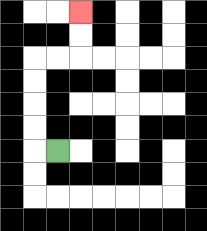{'start': '[2, 6]', 'end': '[3, 0]', 'path_directions': 'L,U,U,U,U,R,R,U,U', 'path_coordinates': '[[2, 6], [1, 6], [1, 5], [1, 4], [1, 3], [1, 2], [2, 2], [3, 2], [3, 1], [3, 0]]'}